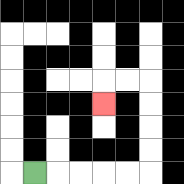{'start': '[1, 7]', 'end': '[4, 4]', 'path_directions': 'R,R,R,R,R,U,U,U,U,L,L,D', 'path_coordinates': '[[1, 7], [2, 7], [3, 7], [4, 7], [5, 7], [6, 7], [6, 6], [6, 5], [6, 4], [6, 3], [5, 3], [4, 3], [4, 4]]'}